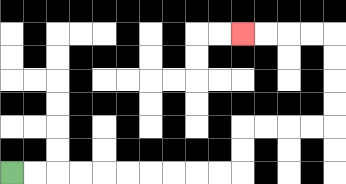{'start': '[0, 7]', 'end': '[10, 1]', 'path_directions': 'R,R,R,R,R,R,R,R,R,R,U,U,R,R,R,R,U,U,U,U,L,L,L,L', 'path_coordinates': '[[0, 7], [1, 7], [2, 7], [3, 7], [4, 7], [5, 7], [6, 7], [7, 7], [8, 7], [9, 7], [10, 7], [10, 6], [10, 5], [11, 5], [12, 5], [13, 5], [14, 5], [14, 4], [14, 3], [14, 2], [14, 1], [13, 1], [12, 1], [11, 1], [10, 1]]'}